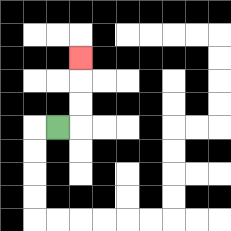{'start': '[2, 5]', 'end': '[3, 2]', 'path_directions': 'R,U,U,U', 'path_coordinates': '[[2, 5], [3, 5], [3, 4], [3, 3], [3, 2]]'}